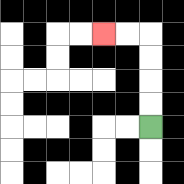{'start': '[6, 5]', 'end': '[4, 1]', 'path_directions': 'U,U,U,U,L,L', 'path_coordinates': '[[6, 5], [6, 4], [6, 3], [6, 2], [6, 1], [5, 1], [4, 1]]'}